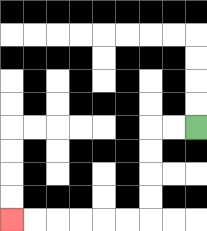{'start': '[8, 5]', 'end': '[0, 9]', 'path_directions': 'L,L,D,D,D,D,L,L,L,L,L,L', 'path_coordinates': '[[8, 5], [7, 5], [6, 5], [6, 6], [6, 7], [6, 8], [6, 9], [5, 9], [4, 9], [3, 9], [2, 9], [1, 9], [0, 9]]'}